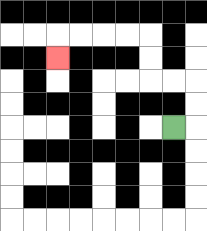{'start': '[7, 5]', 'end': '[2, 2]', 'path_directions': 'R,U,U,L,L,U,U,L,L,L,L,D', 'path_coordinates': '[[7, 5], [8, 5], [8, 4], [8, 3], [7, 3], [6, 3], [6, 2], [6, 1], [5, 1], [4, 1], [3, 1], [2, 1], [2, 2]]'}